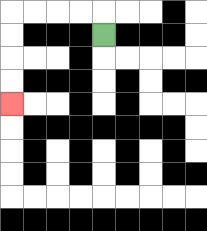{'start': '[4, 1]', 'end': '[0, 4]', 'path_directions': 'U,L,L,L,L,D,D,D,D', 'path_coordinates': '[[4, 1], [4, 0], [3, 0], [2, 0], [1, 0], [0, 0], [0, 1], [0, 2], [0, 3], [0, 4]]'}